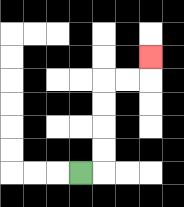{'start': '[3, 7]', 'end': '[6, 2]', 'path_directions': 'R,U,U,U,U,R,R,U', 'path_coordinates': '[[3, 7], [4, 7], [4, 6], [4, 5], [4, 4], [4, 3], [5, 3], [6, 3], [6, 2]]'}